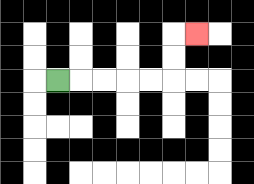{'start': '[2, 3]', 'end': '[8, 1]', 'path_directions': 'R,R,R,R,R,U,U,R', 'path_coordinates': '[[2, 3], [3, 3], [4, 3], [5, 3], [6, 3], [7, 3], [7, 2], [7, 1], [8, 1]]'}